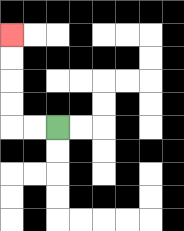{'start': '[2, 5]', 'end': '[0, 1]', 'path_directions': 'L,L,U,U,U,U', 'path_coordinates': '[[2, 5], [1, 5], [0, 5], [0, 4], [0, 3], [0, 2], [0, 1]]'}